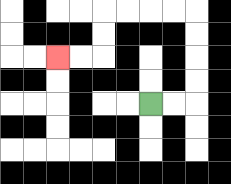{'start': '[6, 4]', 'end': '[2, 2]', 'path_directions': 'R,R,U,U,U,U,L,L,L,L,D,D,L,L', 'path_coordinates': '[[6, 4], [7, 4], [8, 4], [8, 3], [8, 2], [8, 1], [8, 0], [7, 0], [6, 0], [5, 0], [4, 0], [4, 1], [4, 2], [3, 2], [2, 2]]'}